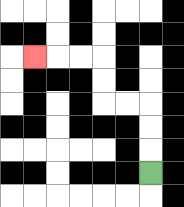{'start': '[6, 7]', 'end': '[1, 2]', 'path_directions': 'U,U,U,L,L,U,U,L,L,L', 'path_coordinates': '[[6, 7], [6, 6], [6, 5], [6, 4], [5, 4], [4, 4], [4, 3], [4, 2], [3, 2], [2, 2], [1, 2]]'}